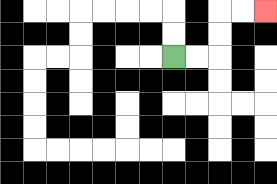{'start': '[7, 2]', 'end': '[11, 0]', 'path_directions': 'R,R,U,U,R,R', 'path_coordinates': '[[7, 2], [8, 2], [9, 2], [9, 1], [9, 0], [10, 0], [11, 0]]'}